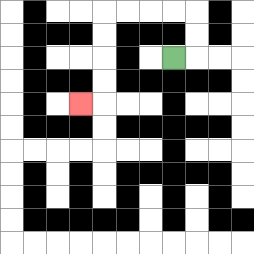{'start': '[7, 2]', 'end': '[3, 4]', 'path_directions': 'R,U,U,L,L,L,L,D,D,D,D,L', 'path_coordinates': '[[7, 2], [8, 2], [8, 1], [8, 0], [7, 0], [6, 0], [5, 0], [4, 0], [4, 1], [4, 2], [4, 3], [4, 4], [3, 4]]'}